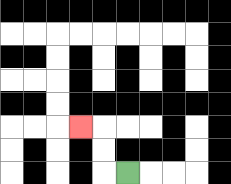{'start': '[5, 7]', 'end': '[3, 5]', 'path_directions': 'L,U,U,L', 'path_coordinates': '[[5, 7], [4, 7], [4, 6], [4, 5], [3, 5]]'}